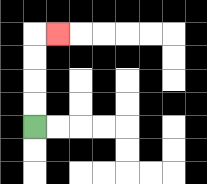{'start': '[1, 5]', 'end': '[2, 1]', 'path_directions': 'U,U,U,U,R', 'path_coordinates': '[[1, 5], [1, 4], [1, 3], [1, 2], [1, 1], [2, 1]]'}